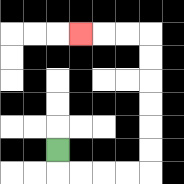{'start': '[2, 6]', 'end': '[3, 1]', 'path_directions': 'D,R,R,R,R,U,U,U,U,U,U,L,L,L', 'path_coordinates': '[[2, 6], [2, 7], [3, 7], [4, 7], [5, 7], [6, 7], [6, 6], [6, 5], [6, 4], [6, 3], [6, 2], [6, 1], [5, 1], [4, 1], [3, 1]]'}